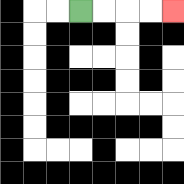{'start': '[3, 0]', 'end': '[7, 0]', 'path_directions': 'R,R,R,R', 'path_coordinates': '[[3, 0], [4, 0], [5, 0], [6, 0], [7, 0]]'}